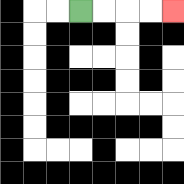{'start': '[3, 0]', 'end': '[7, 0]', 'path_directions': 'R,R,R,R', 'path_coordinates': '[[3, 0], [4, 0], [5, 0], [6, 0], [7, 0]]'}